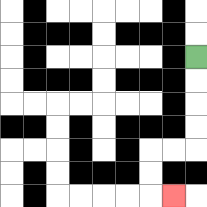{'start': '[8, 2]', 'end': '[7, 8]', 'path_directions': 'D,D,D,D,L,L,D,D,R', 'path_coordinates': '[[8, 2], [8, 3], [8, 4], [8, 5], [8, 6], [7, 6], [6, 6], [6, 7], [6, 8], [7, 8]]'}